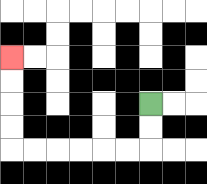{'start': '[6, 4]', 'end': '[0, 2]', 'path_directions': 'D,D,L,L,L,L,L,L,U,U,U,U', 'path_coordinates': '[[6, 4], [6, 5], [6, 6], [5, 6], [4, 6], [3, 6], [2, 6], [1, 6], [0, 6], [0, 5], [0, 4], [0, 3], [0, 2]]'}